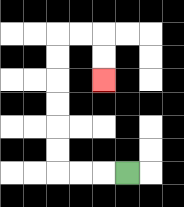{'start': '[5, 7]', 'end': '[4, 3]', 'path_directions': 'L,L,L,U,U,U,U,U,U,R,R,D,D', 'path_coordinates': '[[5, 7], [4, 7], [3, 7], [2, 7], [2, 6], [2, 5], [2, 4], [2, 3], [2, 2], [2, 1], [3, 1], [4, 1], [4, 2], [4, 3]]'}